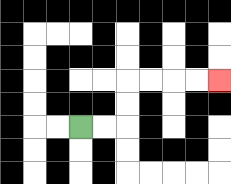{'start': '[3, 5]', 'end': '[9, 3]', 'path_directions': 'R,R,U,U,R,R,R,R', 'path_coordinates': '[[3, 5], [4, 5], [5, 5], [5, 4], [5, 3], [6, 3], [7, 3], [8, 3], [9, 3]]'}